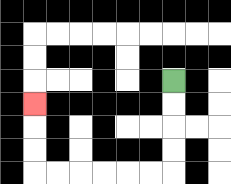{'start': '[7, 3]', 'end': '[1, 4]', 'path_directions': 'D,D,D,D,L,L,L,L,L,L,U,U,U', 'path_coordinates': '[[7, 3], [7, 4], [7, 5], [7, 6], [7, 7], [6, 7], [5, 7], [4, 7], [3, 7], [2, 7], [1, 7], [1, 6], [1, 5], [1, 4]]'}